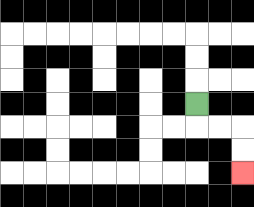{'start': '[8, 4]', 'end': '[10, 7]', 'path_directions': 'D,R,R,D,D', 'path_coordinates': '[[8, 4], [8, 5], [9, 5], [10, 5], [10, 6], [10, 7]]'}